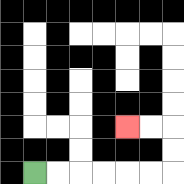{'start': '[1, 7]', 'end': '[5, 5]', 'path_directions': 'R,R,R,R,R,R,U,U,L,L', 'path_coordinates': '[[1, 7], [2, 7], [3, 7], [4, 7], [5, 7], [6, 7], [7, 7], [7, 6], [7, 5], [6, 5], [5, 5]]'}